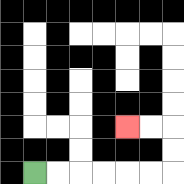{'start': '[1, 7]', 'end': '[5, 5]', 'path_directions': 'R,R,R,R,R,R,U,U,L,L', 'path_coordinates': '[[1, 7], [2, 7], [3, 7], [4, 7], [5, 7], [6, 7], [7, 7], [7, 6], [7, 5], [6, 5], [5, 5]]'}